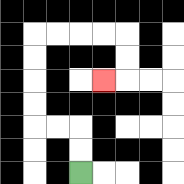{'start': '[3, 7]', 'end': '[4, 3]', 'path_directions': 'U,U,L,L,U,U,U,U,R,R,R,R,D,D,L', 'path_coordinates': '[[3, 7], [3, 6], [3, 5], [2, 5], [1, 5], [1, 4], [1, 3], [1, 2], [1, 1], [2, 1], [3, 1], [4, 1], [5, 1], [5, 2], [5, 3], [4, 3]]'}